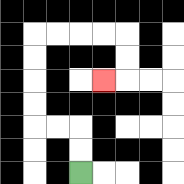{'start': '[3, 7]', 'end': '[4, 3]', 'path_directions': 'U,U,L,L,U,U,U,U,R,R,R,R,D,D,L', 'path_coordinates': '[[3, 7], [3, 6], [3, 5], [2, 5], [1, 5], [1, 4], [1, 3], [1, 2], [1, 1], [2, 1], [3, 1], [4, 1], [5, 1], [5, 2], [5, 3], [4, 3]]'}